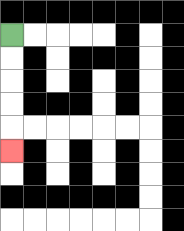{'start': '[0, 1]', 'end': '[0, 6]', 'path_directions': 'D,D,D,D,D', 'path_coordinates': '[[0, 1], [0, 2], [0, 3], [0, 4], [0, 5], [0, 6]]'}